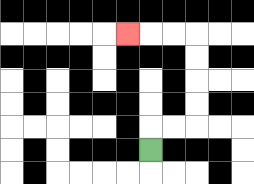{'start': '[6, 6]', 'end': '[5, 1]', 'path_directions': 'U,R,R,U,U,U,U,L,L,L', 'path_coordinates': '[[6, 6], [6, 5], [7, 5], [8, 5], [8, 4], [8, 3], [8, 2], [8, 1], [7, 1], [6, 1], [5, 1]]'}